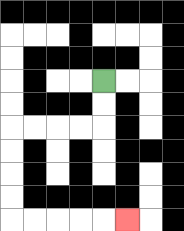{'start': '[4, 3]', 'end': '[5, 9]', 'path_directions': 'D,D,L,L,L,L,D,D,D,D,R,R,R,R,R', 'path_coordinates': '[[4, 3], [4, 4], [4, 5], [3, 5], [2, 5], [1, 5], [0, 5], [0, 6], [0, 7], [0, 8], [0, 9], [1, 9], [2, 9], [3, 9], [4, 9], [5, 9]]'}